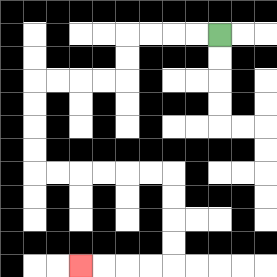{'start': '[9, 1]', 'end': '[3, 11]', 'path_directions': 'L,L,L,L,D,D,L,L,L,L,D,D,D,D,R,R,R,R,R,R,D,D,D,D,L,L,L,L', 'path_coordinates': '[[9, 1], [8, 1], [7, 1], [6, 1], [5, 1], [5, 2], [5, 3], [4, 3], [3, 3], [2, 3], [1, 3], [1, 4], [1, 5], [1, 6], [1, 7], [2, 7], [3, 7], [4, 7], [5, 7], [6, 7], [7, 7], [7, 8], [7, 9], [7, 10], [7, 11], [6, 11], [5, 11], [4, 11], [3, 11]]'}